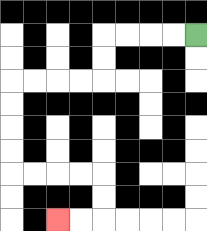{'start': '[8, 1]', 'end': '[2, 9]', 'path_directions': 'L,L,L,L,D,D,L,L,L,L,D,D,D,D,R,R,R,R,D,D,L,L', 'path_coordinates': '[[8, 1], [7, 1], [6, 1], [5, 1], [4, 1], [4, 2], [4, 3], [3, 3], [2, 3], [1, 3], [0, 3], [0, 4], [0, 5], [0, 6], [0, 7], [1, 7], [2, 7], [3, 7], [4, 7], [4, 8], [4, 9], [3, 9], [2, 9]]'}